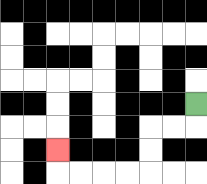{'start': '[8, 4]', 'end': '[2, 6]', 'path_directions': 'D,L,L,D,D,L,L,L,L,U', 'path_coordinates': '[[8, 4], [8, 5], [7, 5], [6, 5], [6, 6], [6, 7], [5, 7], [4, 7], [3, 7], [2, 7], [2, 6]]'}